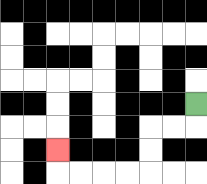{'start': '[8, 4]', 'end': '[2, 6]', 'path_directions': 'D,L,L,D,D,L,L,L,L,U', 'path_coordinates': '[[8, 4], [8, 5], [7, 5], [6, 5], [6, 6], [6, 7], [5, 7], [4, 7], [3, 7], [2, 7], [2, 6]]'}